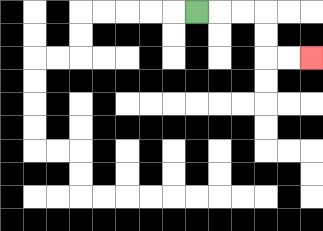{'start': '[8, 0]', 'end': '[13, 2]', 'path_directions': 'R,R,R,D,D,R,R', 'path_coordinates': '[[8, 0], [9, 0], [10, 0], [11, 0], [11, 1], [11, 2], [12, 2], [13, 2]]'}